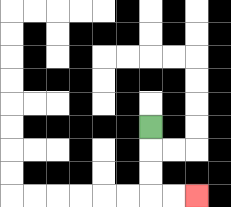{'start': '[6, 5]', 'end': '[8, 8]', 'path_directions': 'D,D,D,R,R', 'path_coordinates': '[[6, 5], [6, 6], [6, 7], [6, 8], [7, 8], [8, 8]]'}